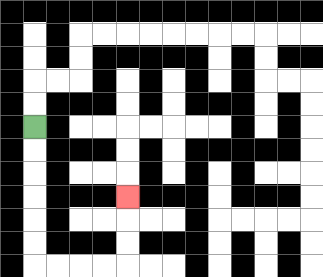{'start': '[1, 5]', 'end': '[5, 8]', 'path_directions': 'D,D,D,D,D,D,R,R,R,R,U,U,U', 'path_coordinates': '[[1, 5], [1, 6], [1, 7], [1, 8], [1, 9], [1, 10], [1, 11], [2, 11], [3, 11], [4, 11], [5, 11], [5, 10], [5, 9], [5, 8]]'}